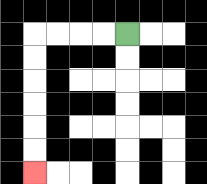{'start': '[5, 1]', 'end': '[1, 7]', 'path_directions': 'L,L,L,L,D,D,D,D,D,D', 'path_coordinates': '[[5, 1], [4, 1], [3, 1], [2, 1], [1, 1], [1, 2], [1, 3], [1, 4], [1, 5], [1, 6], [1, 7]]'}